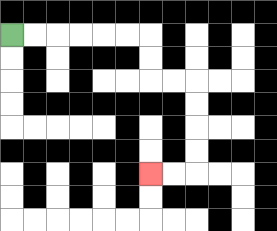{'start': '[0, 1]', 'end': '[6, 7]', 'path_directions': 'R,R,R,R,R,R,D,D,R,R,D,D,D,D,L,L', 'path_coordinates': '[[0, 1], [1, 1], [2, 1], [3, 1], [4, 1], [5, 1], [6, 1], [6, 2], [6, 3], [7, 3], [8, 3], [8, 4], [8, 5], [8, 6], [8, 7], [7, 7], [6, 7]]'}